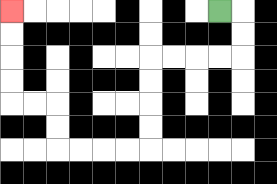{'start': '[9, 0]', 'end': '[0, 0]', 'path_directions': 'R,D,D,L,L,L,L,D,D,D,D,L,L,L,L,U,U,L,L,U,U,U,U', 'path_coordinates': '[[9, 0], [10, 0], [10, 1], [10, 2], [9, 2], [8, 2], [7, 2], [6, 2], [6, 3], [6, 4], [6, 5], [6, 6], [5, 6], [4, 6], [3, 6], [2, 6], [2, 5], [2, 4], [1, 4], [0, 4], [0, 3], [0, 2], [0, 1], [0, 0]]'}